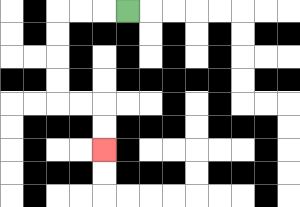{'start': '[5, 0]', 'end': '[4, 6]', 'path_directions': 'L,L,L,D,D,D,D,R,R,D,D', 'path_coordinates': '[[5, 0], [4, 0], [3, 0], [2, 0], [2, 1], [2, 2], [2, 3], [2, 4], [3, 4], [4, 4], [4, 5], [4, 6]]'}